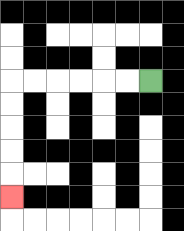{'start': '[6, 3]', 'end': '[0, 8]', 'path_directions': 'L,L,L,L,L,L,D,D,D,D,D', 'path_coordinates': '[[6, 3], [5, 3], [4, 3], [3, 3], [2, 3], [1, 3], [0, 3], [0, 4], [0, 5], [0, 6], [0, 7], [0, 8]]'}